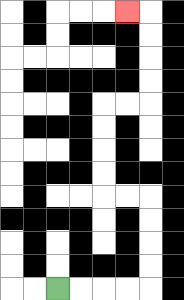{'start': '[2, 12]', 'end': '[5, 0]', 'path_directions': 'R,R,R,R,U,U,U,U,L,L,U,U,U,U,R,R,U,U,U,U,L', 'path_coordinates': '[[2, 12], [3, 12], [4, 12], [5, 12], [6, 12], [6, 11], [6, 10], [6, 9], [6, 8], [5, 8], [4, 8], [4, 7], [4, 6], [4, 5], [4, 4], [5, 4], [6, 4], [6, 3], [6, 2], [6, 1], [6, 0], [5, 0]]'}